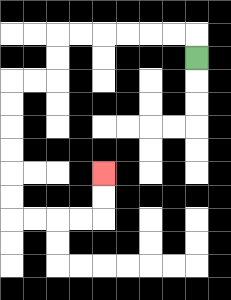{'start': '[8, 2]', 'end': '[4, 7]', 'path_directions': 'U,L,L,L,L,L,L,D,D,L,L,D,D,D,D,D,D,R,R,R,R,U,U', 'path_coordinates': '[[8, 2], [8, 1], [7, 1], [6, 1], [5, 1], [4, 1], [3, 1], [2, 1], [2, 2], [2, 3], [1, 3], [0, 3], [0, 4], [0, 5], [0, 6], [0, 7], [0, 8], [0, 9], [1, 9], [2, 9], [3, 9], [4, 9], [4, 8], [4, 7]]'}